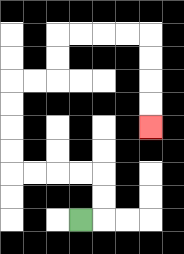{'start': '[3, 9]', 'end': '[6, 5]', 'path_directions': 'R,U,U,L,L,L,L,U,U,U,U,R,R,U,U,R,R,R,R,D,D,D,D', 'path_coordinates': '[[3, 9], [4, 9], [4, 8], [4, 7], [3, 7], [2, 7], [1, 7], [0, 7], [0, 6], [0, 5], [0, 4], [0, 3], [1, 3], [2, 3], [2, 2], [2, 1], [3, 1], [4, 1], [5, 1], [6, 1], [6, 2], [6, 3], [6, 4], [6, 5]]'}